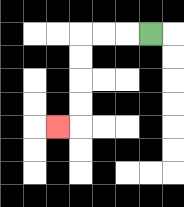{'start': '[6, 1]', 'end': '[2, 5]', 'path_directions': 'L,L,L,D,D,D,D,L', 'path_coordinates': '[[6, 1], [5, 1], [4, 1], [3, 1], [3, 2], [3, 3], [3, 4], [3, 5], [2, 5]]'}